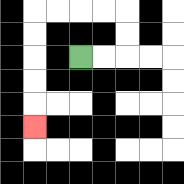{'start': '[3, 2]', 'end': '[1, 5]', 'path_directions': 'R,R,U,U,L,L,L,L,D,D,D,D,D', 'path_coordinates': '[[3, 2], [4, 2], [5, 2], [5, 1], [5, 0], [4, 0], [3, 0], [2, 0], [1, 0], [1, 1], [1, 2], [1, 3], [1, 4], [1, 5]]'}